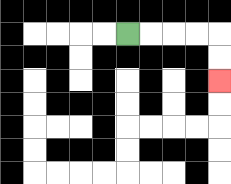{'start': '[5, 1]', 'end': '[9, 3]', 'path_directions': 'R,R,R,R,D,D', 'path_coordinates': '[[5, 1], [6, 1], [7, 1], [8, 1], [9, 1], [9, 2], [9, 3]]'}